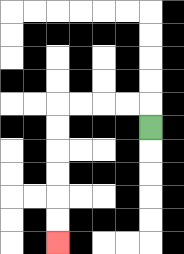{'start': '[6, 5]', 'end': '[2, 10]', 'path_directions': 'U,L,L,L,L,D,D,D,D,D,D', 'path_coordinates': '[[6, 5], [6, 4], [5, 4], [4, 4], [3, 4], [2, 4], [2, 5], [2, 6], [2, 7], [2, 8], [2, 9], [2, 10]]'}